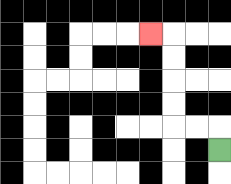{'start': '[9, 6]', 'end': '[6, 1]', 'path_directions': 'U,L,L,U,U,U,U,L', 'path_coordinates': '[[9, 6], [9, 5], [8, 5], [7, 5], [7, 4], [7, 3], [7, 2], [7, 1], [6, 1]]'}